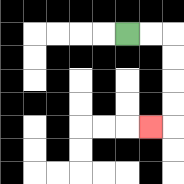{'start': '[5, 1]', 'end': '[6, 5]', 'path_directions': 'R,R,D,D,D,D,L', 'path_coordinates': '[[5, 1], [6, 1], [7, 1], [7, 2], [7, 3], [7, 4], [7, 5], [6, 5]]'}